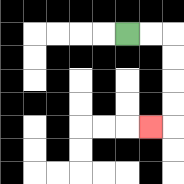{'start': '[5, 1]', 'end': '[6, 5]', 'path_directions': 'R,R,D,D,D,D,L', 'path_coordinates': '[[5, 1], [6, 1], [7, 1], [7, 2], [7, 3], [7, 4], [7, 5], [6, 5]]'}